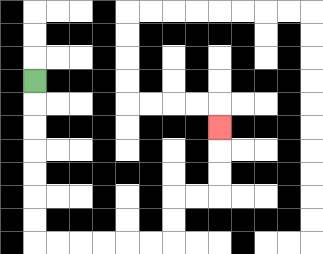{'start': '[1, 3]', 'end': '[9, 5]', 'path_directions': 'D,D,D,D,D,D,D,R,R,R,R,R,R,U,U,R,R,U,U,U', 'path_coordinates': '[[1, 3], [1, 4], [1, 5], [1, 6], [1, 7], [1, 8], [1, 9], [1, 10], [2, 10], [3, 10], [4, 10], [5, 10], [6, 10], [7, 10], [7, 9], [7, 8], [8, 8], [9, 8], [9, 7], [9, 6], [9, 5]]'}